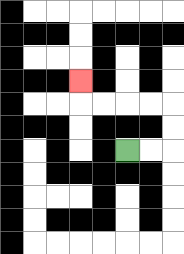{'start': '[5, 6]', 'end': '[3, 3]', 'path_directions': 'R,R,U,U,L,L,L,L,U', 'path_coordinates': '[[5, 6], [6, 6], [7, 6], [7, 5], [7, 4], [6, 4], [5, 4], [4, 4], [3, 4], [3, 3]]'}